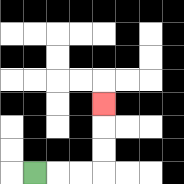{'start': '[1, 7]', 'end': '[4, 4]', 'path_directions': 'R,R,R,U,U,U', 'path_coordinates': '[[1, 7], [2, 7], [3, 7], [4, 7], [4, 6], [4, 5], [4, 4]]'}